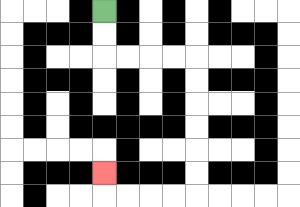{'start': '[4, 0]', 'end': '[4, 7]', 'path_directions': 'D,D,R,R,R,R,D,D,D,D,D,D,L,L,L,L,U', 'path_coordinates': '[[4, 0], [4, 1], [4, 2], [5, 2], [6, 2], [7, 2], [8, 2], [8, 3], [8, 4], [8, 5], [8, 6], [8, 7], [8, 8], [7, 8], [6, 8], [5, 8], [4, 8], [4, 7]]'}